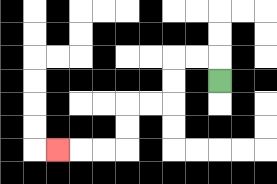{'start': '[9, 3]', 'end': '[2, 6]', 'path_directions': 'U,L,L,D,D,L,L,D,D,L,L,L', 'path_coordinates': '[[9, 3], [9, 2], [8, 2], [7, 2], [7, 3], [7, 4], [6, 4], [5, 4], [5, 5], [5, 6], [4, 6], [3, 6], [2, 6]]'}